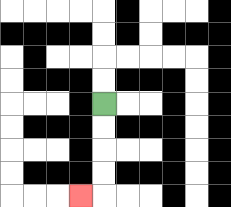{'start': '[4, 4]', 'end': '[3, 8]', 'path_directions': 'D,D,D,D,L', 'path_coordinates': '[[4, 4], [4, 5], [4, 6], [4, 7], [4, 8], [3, 8]]'}